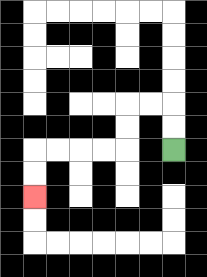{'start': '[7, 6]', 'end': '[1, 8]', 'path_directions': 'U,U,L,L,D,D,L,L,L,L,D,D', 'path_coordinates': '[[7, 6], [7, 5], [7, 4], [6, 4], [5, 4], [5, 5], [5, 6], [4, 6], [3, 6], [2, 6], [1, 6], [1, 7], [1, 8]]'}